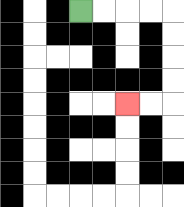{'start': '[3, 0]', 'end': '[5, 4]', 'path_directions': 'R,R,R,R,D,D,D,D,L,L', 'path_coordinates': '[[3, 0], [4, 0], [5, 0], [6, 0], [7, 0], [7, 1], [7, 2], [7, 3], [7, 4], [6, 4], [5, 4]]'}